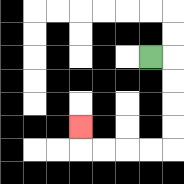{'start': '[6, 2]', 'end': '[3, 5]', 'path_directions': 'R,D,D,D,D,L,L,L,L,U', 'path_coordinates': '[[6, 2], [7, 2], [7, 3], [7, 4], [7, 5], [7, 6], [6, 6], [5, 6], [4, 6], [3, 6], [3, 5]]'}